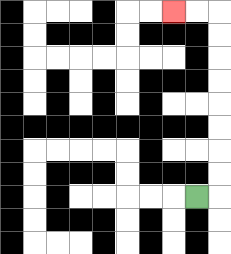{'start': '[8, 8]', 'end': '[7, 0]', 'path_directions': 'R,U,U,U,U,U,U,U,U,L,L', 'path_coordinates': '[[8, 8], [9, 8], [9, 7], [9, 6], [9, 5], [9, 4], [9, 3], [9, 2], [9, 1], [9, 0], [8, 0], [7, 0]]'}